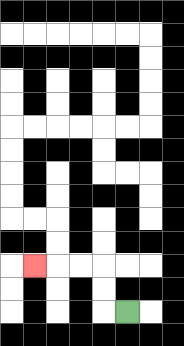{'start': '[5, 13]', 'end': '[1, 11]', 'path_directions': 'L,U,U,L,L,L', 'path_coordinates': '[[5, 13], [4, 13], [4, 12], [4, 11], [3, 11], [2, 11], [1, 11]]'}